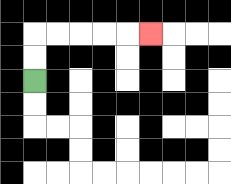{'start': '[1, 3]', 'end': '[6, 1]', 'path_directions': 'U,U,R,R,R,R,R', 'path_coordinates': '[[1, 3], [1, 2], [1, 1], [2, 1], [3, 1], [4, 1], [5, 1], [6, 1]]'}